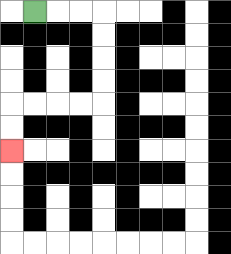{'start': '[1, 0]', 'end': '[0, 6]', 'path_directions': 'R,R,R,D,D,D,D,L,L,L,L,D,D', 'path_coordinates': '[[1, 0], [2, 0], [3, 0], [4, 0], [4, 1], [4, 2], [4, 3], [4, 4], [3, 4], [2, 4], [1, 4], [0, 4], [0, 5], [0, 6]]'}